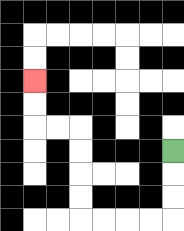{'start': '[7, 6]', 'end': '[1, 3]', 'path_directions': 'D,D,D,L,L,L,L,U,U,U,U,L,L,U,U', 'path_coordinates': '[[7, 6], [7, 7], [7, 8], [7, 9], [6, 9], [5, 9], [4, 9], [3, 9], [3, 8], [3, 7], [3, 6], [3, 5], [2, 5], [1, 5], [1, 4], [1, 3]]'}